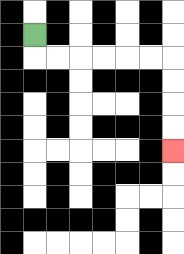{'start': '[1, 1]', 'end': '[7, 6]', 'path_directions': 'D,R,R,R,R,R,R,D,D,D,D', 'path_coordinates': '[[1, 1], [1, 2], [2, 2], [3, 2], [4, 2], [5, 2], [6, 2], [7, 2], [7, 3], [7, 4], [7, 5], [7, 6]]'}